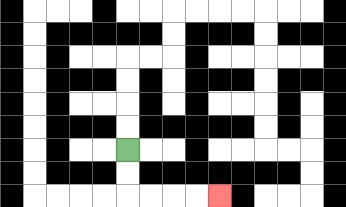{'start': '[5, 6]', 'end': '[9, 8]', 'path_directions': 'D,D,R,R,R,R', 'path_coordinates': '[[5, 6], [5, 7], [5, 8], [6, 8], [7, 8], [8, 8], [9, 8]]'}